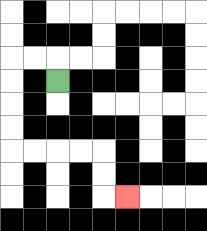{'start': '[2, 3]', 'end': '[5, 8]', 'path_directions': 'U,L,L,D,D,D,D,R,R,R,R,D,D,R', 'path_coordinates': '[[2, 3], [2, 2], [1, 2], [0, 2], [0, 3], [0, 4], [0, 5], [0, 6], [1, 6], [2, 6], [3, 6], [4, 6], [4, 7], [4, 8], [5, 8]]'}